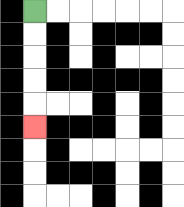{'start': '[1, 0]', 'end': '[1, 5]', 'path_directions': 'D,D,D,D,D', 'path_coordinates': '[[1, 0], [1, 1], [1, 2], [1, 3], [1, 4], [1, 5]]'}